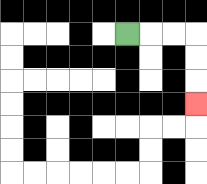{'start': '[5, 1]', 'end': '[8, 4]', 'path_directions': 'R,R,R,D,D,D', 'path_coordinates': '[[5, 1], [6, 1], [7, 1], [8, 1], [8, 2], [8, 3], [8, 4]]'}